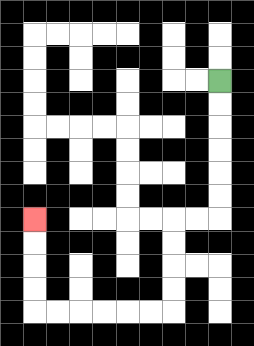{'start': '[9, 3]', 'end': '[1, 9]', 'path_directions': 'D,D,D,D,D,D,L,L,D,D,D,D,L,L,L,L,L,L,U,U,U,U', 'path_coordinates': '[[9, 3], [9, 4], [9, 5], [9, 6], [9, 7], [9, 8], [9, 9], [8, 9], [7, 9], [7, 10], [7, 11], [7, 12], [7, 13], [6, 13], [5, 13], [4, 13], [3, 13], [2, 13], [1, 13], [1, 12], [1, 11], [1, 10], [1, 9]]'}